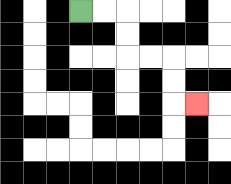{'start': '[3, 0]', 'end': '[8, 4]', 'path_directions': 'R,R,D,D,R,R,D,D,R', 'path_coordinates': '[[3, 0], [4, 0], [5, 0], [5, 1], [5, 2], [6, 2], [7, 2], [7, 3], [7, 4], [8, 4]]'}